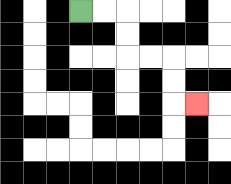{'start': '[3, 0]', 'end': '[8, 4]', 'path_directions': 'R,R,D,D,R,R,D,D,R', 'path_coordinates': '[[3, 0], [4, 0], [5, 0], [5, 1], [5, 2], [6, 2], [7, 2], [7, 3], [7, 4], [8, 4]]'}